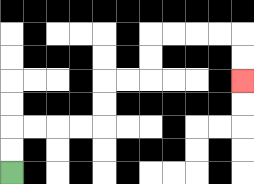{'start': '[0, 7]', 'end': '[10, 3]', 'path_directions': 'U,U,R,R,R,R,U,U,R,R,U,U,R,R,R,R,D,D', 'path_coordinates': '[[0, 7], [0, 6], [0, 5], [1, 5], [2, 5], [3, 5], [4, 5], [4, 4], [4, 3], [5, 3], [6, 3], [6, 2], [6, 1], [7, 1], [8, 1], [9, 1], [10, 1], [10, 2], [10, 3]]'}